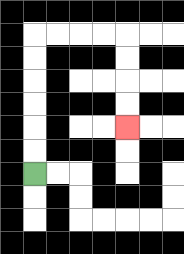{'start': '[1, 7]', 'end': '[5, 5]', 'path_directions': 'U,U,U,U,U,U,R,R,R,R,D,D,D,D', 'path_coordinates': '[[1, 7], [1, 6], [1, 5], [1, 4], [1, 3], [1, 2], [1, 1], [2, 1], [3, 1], [4, 1], [5, 1], [5, 2], [5, 3], [5, 4], [5, 5]]'}